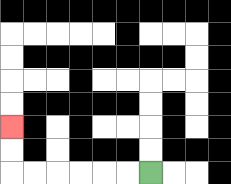{'start': '[6, 7]', 'end': '[0, 5]', 'path_directions': 'L,L,L,L,L,L,U,U', 'path_coordinates': '[[6, 7], [5, 7], [4, 7], [3, 7], [2, 7], [1, 7], [0, 7], [0, 6], [0, 5]]'}